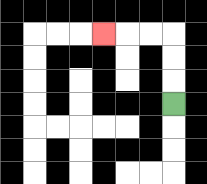{'start': '[7, 4]', 'end': '[4, 1]', 'path_directions': 'U,U,U,L,L,L', 'path_coordinates': '[[7, 4], [7, 3], [7, 2], [7, 1], [6, 1], [5, 1], [4, 1]]'}